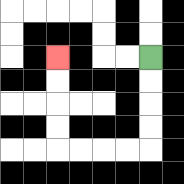{'start': '[6, 2]', 'end': '[2, 2]', 'path_directions': 'D,D,D,D,L,L,L,L,U,U,U,U', 'path_coordinates': '[[6, 2], [6, 3], [6, 4], [6, 5], [6, 6], [5, 6], [4, 6], [3, 6], [2, 6], [2, 5], [2, 4], [2, 3], [2, 2]]'}